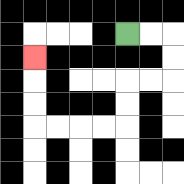{'start': '[5, 1]', 'end': '[1, 2]', 'path_directions': 'R,R,D,D,L,L,D,D,L,L,L,L,U,U,U', 'path_coordinates': '[[5, 1], [6, 1], [7, 1], [7, 2], [7, 3], [6, 3], [5, 3], [5, 4], [5, 5], [4, 5], [3, 5], [2, 5], [1, 5], [1, 4], [1, 3], [1, 2]]'}